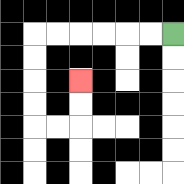{'start': '[7, 1]', 'end': '[3, 3]', 'path_directions': 'L,L,L,L,L,L,D,D,D,D,R,R,U,U', 'path_coordinates': '[[7, 1], [6, 1], [5, 1], [4, 1], [3, 1], [2, 1], [1, 1], [1, 2], [1, 3], [1, 4], [1, 5], [2, 5], [3, 5], [3, 4], [3, 3]]'}